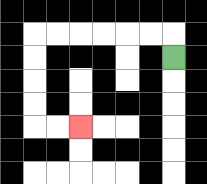{'start': '[7, 2]', 'end': '[3, 5]', 'path_directions': 'U,L,L,L,L,L,L,D,D,D,D,R,R', 'path_coordinates': '[[7, 2], [7, 1], [6, 1], [5, 1], [4, 1], [3, 1], [2, 1], [1, 1], [1, 2], [1, 3], [1, 4], [1, 5], [2, 5], [3, 5]]'}